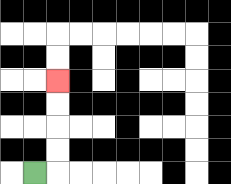{'start': '[1, 7]', 'end': '[2, 3]', 'path_directions': 'R,U,U,U,U', 'path_coordinates': '[[1, 7], [2, 7], [2, 6], [2, 5], [2, 4], [2, 3]]'}